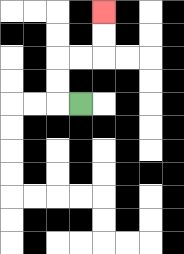{'start': '[3, 4]', 'end': '[4, 0]', 'path_directions': 'L,U,U,R,R,U,U', 'path_coordinates': '[[3, 4], [2, 4], [2, 3], [2, 2], [3, 2], [4, 2], [4, 1], [4, 0]]'}